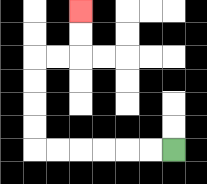{'start': '[7, 6]', 'end': '[3, 0]', 'path_directions': 'L,L,L,L,L,L,U,U,U,U,R,R,U,U', 'path_coordinates': '[[7, 6], [6, 6], [5, 6], [4, 6], [3, 6], [2, 6], [1, 6], [1, 5], [1, 4], [1, 3], [1, 2], [2, 2], [3, 2], [3, 1], [3, 0]]'}